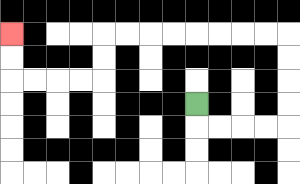{'start': '[8, 4]', 'end': '[0, 1]', 'path_directions': 'D,R,R,R,R,U,U,U,U,L,L,L,L,L,L,L,L,D,D,L,L,L,L,U,U', 'path_coordinates': '[[8, 4], [8, 5], [9, 5], [10, 5], [11, 5], [12, 5], [12, 4], [12, 3], [12, 2], [12, 1], [11, 1], [10, 1], [9, 1], [8, 1], [7, 1], [6, 1], [5, 1], [4, 1], [4, 2], [4, 3], [3, 3], [2, 3], [1, 3], [0, 3], [0, 2], [0, 1]]'}